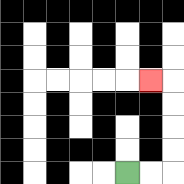{'start': '[5, 7]', 'end': '[6, 3]', 'path_directions': 'R,R,U,U,U,U,L', 'path_coordinates': '[[5, 7], [6, 7], [7, 7], [7, 6], [7, 5], [7, 4], [7, 3], [6, 3]]'}